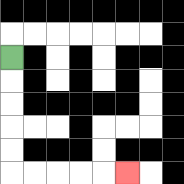{'start': '[0, 2]', 'end': '[5, 7]', 'path_directions': 'D,D,D,D,D,R,R,R,R,R', 'path_coordinates': '[[0, 2], [0, 3], [0, 4], [0, 5], [0, 6], [0, 7], [1, 7], [2, 7], [3, 7], [4, 7], [5, 7]]'}